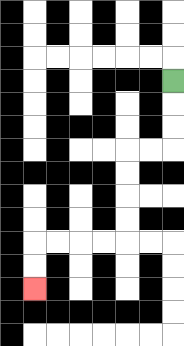{'start': '[7, 3]', 'end': '[1, 12]', 'path_directions': 'D,D,D,L,L,D,D,D,D,L,L,L,L,D,D', 'path_coordinates': '[[7, 3], [7, 4], [7, 5], [7, 6], [6, 6], [5, 6], [5, 7], [5, 8], [5, 9], [5, 10], [4, 10], [3, 10], [2, 10], [1, 10], [1, 11], [1, 12]]'}